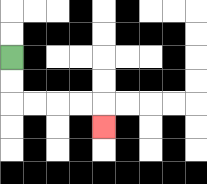{'start': '[0, 2]', 'end': '[4, 5]', 'path_directions': 'D,D,R,R,R,R,D', 'path_coordinates': '[[0, 2], [0, 3], [0, 4], [1, 4], [2, 4], [3, 4], [4, 4], [4, 5]]'}